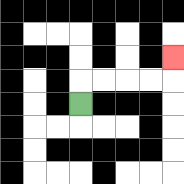{'start': '[3, 4]', 'end': '[7, 2]', 'path_directions': 'U,R,R,R,R,U', 'path_coordinates': '[[3, 4], [3, 3], [4, 3], [5, 3], [6, 3], [7, 3], [7, 2]]'}